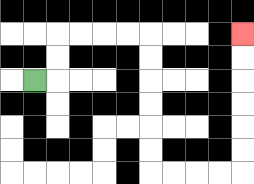{'start': '[1, 3]', 'end': '[10, 1]', 'path_directions': 'R,U,U,R,R,R,R,D,D,D,D,D,D,R,R,R,R,U,U,U,U,U,U', 'path_coordinates': '[[1, 3], [2, 3], [2, 2], [2, 1], [3, 1], [4, 1], [5, 1], [6, 1], [6, 2], [6, 3], [6, 4], [6, 5], [6, 6], [6, 7], [7, 7], [8, 7], [9, 7], [10, 7], [10, 6], [10, 5], [10, 4], [10, 3], [10, 2], [10, 1]]'}